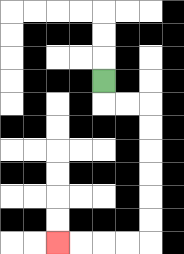{'start': '[4, 3]', 'end': '[2, 10]', 'path_directions': 'D,R,R,D,D,D,D,D,D,L,L,L,L', 'path_coordinates': '[[4, 3], [4, 4], [5, 4], [6, 4], [6, 5], [6, 6], [6, 7], [6, 8], [6, 9], [6, 10], [5, 10], [4, 10], [3, 10], [2, 10]]'}